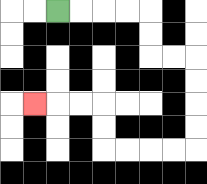{'start': '[2, 0]', 'end': '[1, 4]', 'path_directions': 'R,R,R,R,D,D,R,R,D,D,D,D,L,L,L,L,U,U,L,L,L', 'path_coordinates': '[[2, 0], [3, 0], [4, 0], [5, 0], [6, 0], [6, 1], [6, 2], [7, 2], [8, 2], [8, 3], [8, 4], [8, 5], [8, 6], [7, 6], [6, 6], [5, 6], [4, 6], [4, 5], [4, 4], [3, 4], [2, 4], [1, 4]]'}